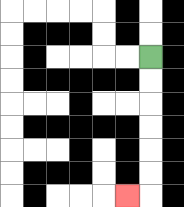{'start': '[6, 2]', 'end': '[5, 8]', 'path_directions': 'D,D,D,D,D,D,L', 'path_coordinates': '[[6, 2], [6, 3], [6, 4], [6, 5], [6, 6], [6, 7], [6, 8], [5, 8]]'}